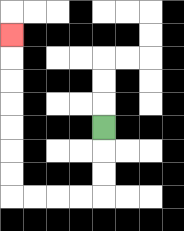{'start': '[4, 5]', 'end': '[0, 1]', 'path_directions': 'D,D,D,L,L,L,L,U,U,U,U,U,U,U', 'path_coordinates': '[[4, 5], [4, 6], [4, 7], [4, 8], [3, 8], [2, 8], [1, 8], [0, 8], [0, 7], [0, 6], [0, 5], [0, 4], [0, 3], [0, 2], [0, 1]]'}